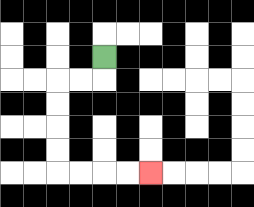{'start': '[4, 2]', 'end': '[6, 7]', 'path_directions': 'D,L,L,D,D,D,D,R,R,R,R', 'path_coordinates': '[[4, 2], [4, 3], [3, 3], [2, 3], [2, 4], [2, 5], [2, 6], [2, 7], [3, 7], [4, 7], [5, 7], [6, 7]]'}